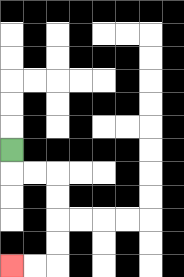{'start': '[0, 6]', 'end': '[0, 11]', 'path_directions': 'D,R,R,D,D,D,D,L,L', 'path_coordinates': '[[0, 6], [0, 7], [1, 7], [2, 7], [2, 8], [2, 9], [2, 10], [2, 11], [1, 11], [0, 11]]'}